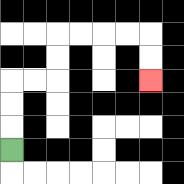{'start': '[0, 6]', 'end': '[6, 3]', 'path_directions': 'U,U,U,R,R,U,U,R,R,R,R,D,D', 'path_coordinates': '[[0, 6], [0, 5], [0, 4], [0, 3], [1, 3], [2, 3], [2, 2], [2, 1], [3, 1], [4, 1], [5, 1], [6, 1], [6, 2], [6, 3]]'}